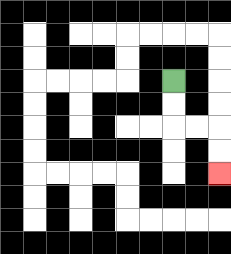{'start': '[7, 3]', 'end': '[9, 7]', 'path_directions': 'D,D,R,R,D,D', 'path_coordinates': '[[7, 3], [7, 4], [7, 5], [8, 5], [9, 5], [9, 6], [9, 7]]'}